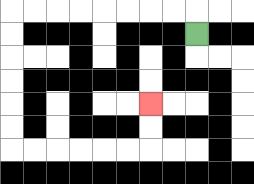{'start': '[8, 1]', 'end': '[6, 4]', 'path_directions': 'U,L,L,L,L,L,L,L,L,D,D,D,D,D,D,R,R,R,R,R,R,U,U', 'path_coordinates': '[[8, 1], [8, 0], [7, 0], [6, 0], [5, 0], [4, 0], [3, 0], [2, 0], [1, 0], [0, 0], [0, 1], [0, 2], [0, 3], [0, 4], [0, 5], [0, 6], [1, 6], [2, 6], [3, 6], [4, 6], [5, 6], [6, 6], [6, 5], [6, 4]]'}